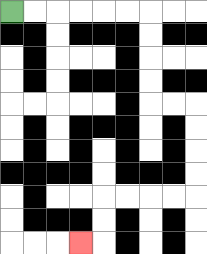{'start': '[0, 0]', 'end': '[3, 10]', 'path_directions': 'R,R,R,R,R,R,D,D,D,D,R,R,D,D,D,D,L,L,L,L,D,D,L', 'path_coordinates': '[[0, 0], [1, 0], [2, 0], [3, 0], [4, 0], [5, 0], [6, 0], [6, 1], [6, 2], [6, 3], [6, 4], [7, 4], [8, 4], [8, 5], [8, 6], [8, 7], [8, 8], [7, 8], [6, 8], [5, 8], [4, 8], [4, 9], [4, 10], [3, 10]]'}